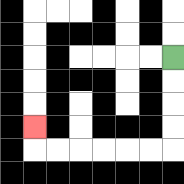{'start': '[7, 2]', 'end': '[1, 5]', 'path_directions': 'D,D,D,D,L,L,L,L,L,L,U', 'path_coordinates': '[[7, 2], [7, 3], [7, 4], [7, 5], [7, 6], [6, 6], [5, 6], [4, 6], [3, 6], [2, 6], [1, 6], [1, 5]]'}